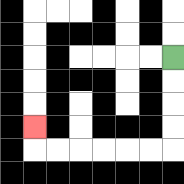{'start': '[7, 2]', 'end': '[1, 5]', 'path_directions': 'D,D,D,D,L,L,L,L,L,L,U', 'path_coordinates': '[[7, 2], [7, 3], [7, 4], [7, 5], [7, 6], [6, 6], [5, 6], [4, 6], [3, 6], [2, 6], [1, 6], [1, 5]]'}